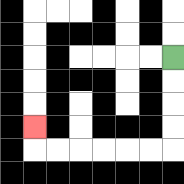{'start': '[7, 2]', 'end': '[1, 5]', 'path_directions': 'D,D,D,D,L,L,L,L,L,L,U', 'path_coordinates': '[[7, 2], [7, 3], [7, 4], [7, 5], [7, 6], [6, 6], [5, 6], [4, 6], [3, 6], [2, 6], [1, 6], [1, 5]]'}